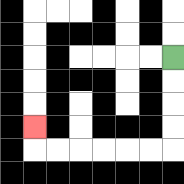{'start': '[7, 2]', 'end': '[1, 5]', 'path_directions': 'D,D,D,D,L,L,L,L,L,L,U', 'path_coordinates': '[[7, 2], [7, 3], [7, 4], [7, 5], [7, 6], [6, 6], [5, 6], [4, 6], [3, 6], [2, 6], [1, 6], [1, 5]]'}